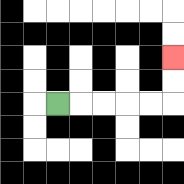{'start': '[2, 4]', 'end': '[7, 2]', 'path_directions': 'R,R,R,R,R,U,U', 'path_coordinates': '[[2, 4], [3, 4], [4, 4], [5, 4], [6, 4], [7, 4], [7, 3], [7, 2]]'}